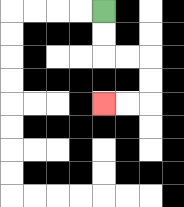{'start': '[4, 0]', 'end': '[4, 4]', 'path_directions': 'D,D,R,R,D,D,L,L', 'path_coordinates': '[[4, 0], [4, 1], [4, 2], [5, 2], [6, 2], [6, 3], [6, 4], [5, 4], [4, 4]]'}